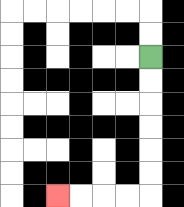{'start': '[6, 2]', 'end': '[2, 8]', 'path_directions': 'D,D,D,D,D,D,L,L,L,L', 'path_coordinates': '[[6, 2], [6, 3], [6, 4], [6, 5], [6, 6], [6, 7], [6, 8], [5, 8], [4, 8], [3, 8], [2, 8]]'}